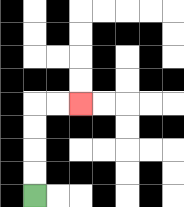{'start': '[1, 8]', 'end': '[3, 4]', 'path_directions': 'U,U,U,U,R,R', 'path_coordinates': '[[1, 8], [1, 7], [1, 6], [1, 5], [1, 4], [2, 4], [3, 4]]'}